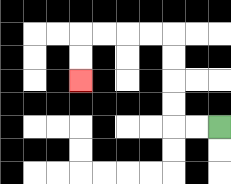{'start': '[9, 5]', 'end': '[3, 3]', 'path_directions': 'L,L,U,U,U,U,L,L,L,L,D,D', 'path_coordinates': '[[9, 5], [8, 5], [7, 5], [7, 4], [7, 3], [7, 2], [7, 1], [6, 1], [5, 1], [4, 1], [3, 1], [3, 2], [3, 3]]'}